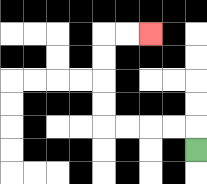{'start': '[8, 6]', 'end': '[6, 1]', 'path_directions': 'U,L,L,L,L,U,U,U,U,R,R', 'path_coordinates': '[[8, 6], [8, 5], [7, 5], [6, 5], [5, 5], [4, 5], [4, 4], [4, 3], [4, 2], [4, 1], [5, 1], [6, 1]]'}